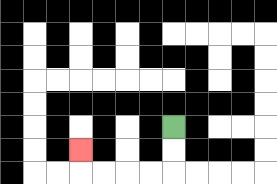{'start': '[7, 5]', 'end': '[3, 6]', 'path_directions': 'D,D,L,L,L,L,U', 'path_coordinates': '[[7, 5], [7, 6], [7, 7], [6, 7], [5, 7], [4, 7], [3, 7], [3, 6]]'}